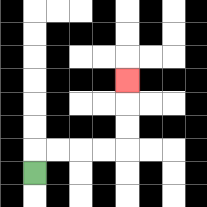{'start': '[1, 7]', 'end': '[5, 3]', 'path_directions': 'U,R,R,R,R,U,U,U', 'path_coordinates': '[[1, 7], [1, 6], [2, 6], [3, 6], [4, 6], [5, 6], [5, 5], [5, 4], [5, 3]]'}